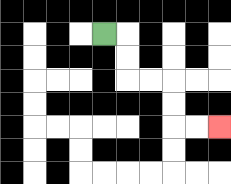{'start': '[4, 1]', 'end': '[9, 5]', 'path_directions': 'R,D,D,R,R,D,D,R,R', 'path_coordinates': '[[4, 1], [5, 1], [5, 2], [5, 3], [6, 3], [7, 3], [7, 4], [7, 5], [8, 5], [9, 5]]'}